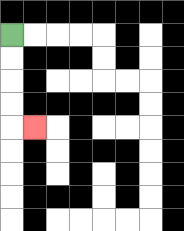{'start': '[0, 1]', 'end': '[1, 5]', 'path_directions': 'D,D,D,D,R', 'path_coordinates': '[[0, 1], [0, 2], [0, 3], [0, 4], [0, 5], [1, 5]]'}